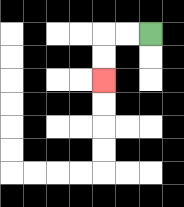{'start': '[6, 1]', 'end': '[4, 3]', 'path_directions': 'L,L,D,D', 'path_coordinates': '[[6, 1], [5, 1], [4, 1], [4, 2], [4, 3]]'}